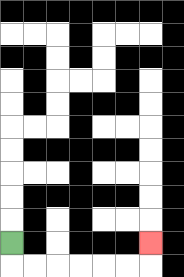{'start': '[0, 10]', 'end': '[6, 10]', 'path_directions': 'D,R,R,R,R,R,R,U', 'path_coordinates': '[[0, 10], [0, 11], [1, 11], [2, 11], [3, 11], [4, 11], [5, 11], [6, 11], [6, 10]]'}